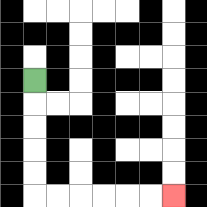{'start': '[1, 3]', 'end': '[7, 8]', 'path_directions': 'D,D,D,D,D,R,R,R,R,R,R', 'path_coordinates': '[[1, 3], [1, 4], [1, 5], [1, 6], [1, 7], [1, 8], [2, 8], [3, 8], [4, 8], [5, 8], [6, 8], [7, 8]]'}